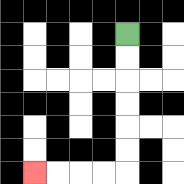{'start': '[5, 1]', 'end': '[1, 7]', 'path_directions': 'D,D,D,D,D,D,L,L,L,L', 'path_coordinates': '[[5, 1], [5, 2], [5, 3], [5, 4], [5, 5], [5, 6], [5, 7], [4, 7], [3, 7], [2, 7], [1, 7]]'}